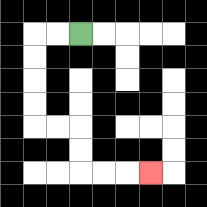{'start': '[3, 1]', 'end': '[6, 7]', 'path_directions': 'L,L,D,D,D,D,R,R,D,D,R,R,R', 'path_coordinates': '[[3, 1], [2, 1], [1, 1], [1, 2], [1, 3], [1, 4], [1, 5], [2, 5], [3, 5], [3, 6], [3, 7], [4, 7], [5, 7], [6, 7]]'}